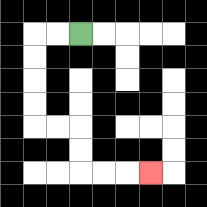{'start': '[3, 1]', 'end': '[6, 7]', 'path_directions': 'L,L,D,D,D,D,R,R,D,D,R,R,R', 'path_coordinates': '[[3, 1], [2, 1], [1, 1], [1, 2], [1, 3], [1, 4], [1, 5], [2, 5], [3, 5], [3, 6], [3, 7], [4, 7], [5, 7], [6, 7]]'}